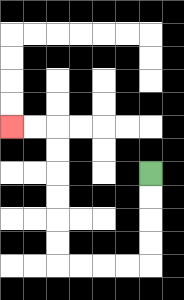{'start': '[6, 7]', 'end': '[0, 5]', 'path_directions': 'D,D,D,D,L,L,L,L,U,U,U,U,U,U,L,L', 'path_coordinates': '[[6, 7], [6, 8], [6, 9], [6, 10], [6, 11], [5, 11], [4, 11], [3, 11], [2, 11], [2, 10], [2, 9], [2, 8], [2, 7], [2, 6], [2, 5], [1, 5], [0, 5]]'}